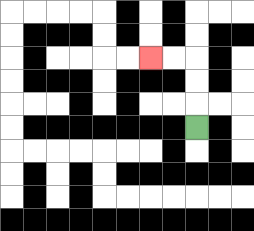{'start': '[8, 5]', 'end': '[6, 2]', 'path_directions': 'U,U,U,L,L', 'path_coordinates': '[[8, 5], [8, 4], [8, 3], [8, 2], [7, 2], [6, 2]]'}